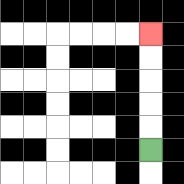{'start': '[6, 6]', 'end': '[6, 1]', 'path_directions': 'U,U,U,U,U', 'path_coordinates': '[[6, 6], [6, 5], [6, 4], [6, 3], [6, 2], [6, 1]]'}